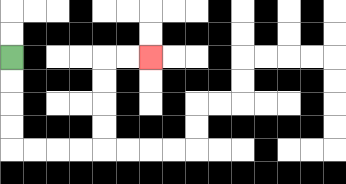{'start': '[0, 2]', 'end': '[6, 2]', 'path_directions': 'D,D,D,D,R,R,R,R,U,U,U,U,R,R', 'path_coordinates': '[[0, 2], [0, 3], [0, 4], [0, 5], [0, 6], [1, 6], [2, 6], [3, 6], [4, 6], [4, 5], [4, 4], [4, 3], [4, 2], [5, 2], [6, 2]]'}